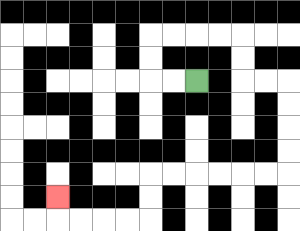{'start': '[8, 3]', 'end': '[2, 8]', 'path_directions': 'L,L,U,U,R,R,R,R,D,D,R,R,D,D,D,D,L,L,L,L,L,L,D,D,L,L,L,L,U', 'path_coordinates': '[[8, 3], [7, 3], [6, 3], [6, 2], [6, 1], [7, 1], [8, 1], [9, 1], [10, 1], [10, 2], [10, 3], [11, 3], [12, 3], [12, 4], [12, 5], [12, 6], [12, 7], [11, 7], [10, 7], [9, 7], [8, 7], [7, 7], [6, 7], [6, 8], [6, 9], [5, 9], [4, 9], [3, 9], [2, 9], [2, 8]]'}